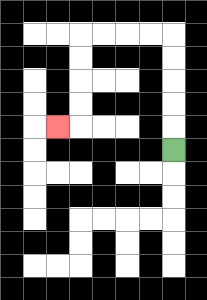{'start': '[7, 6]', 'end': '[2, 5]', 'path_directions': 'U,U,U,U,U,L,L,L,L,D,D,D,D,L', 'path_coordinates': '[[7, 6], [7, 5], [7, 4], [7, 3], [7, 2], [7, 1], [6, 1], [5, 1], [4, 1], [3, 1], [3, 2], [3, 3], [3, 4], [3, 5], [2, 5]]'}